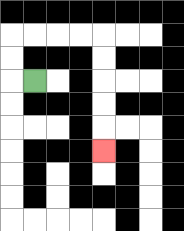{'start': '[1, 3]', 'end': '[4, 6]', 'path_directions': 'L,U,U,R,R,R,R,D,D,D,D,D', 'path_coordinates': '[[1, 3], [0, 3], [0, 2], [0, 1], [1, 1], [2, 1], [3, 1], [4, 1], [4, 2], [4, 3], [4, 4], [4, 5], [4, 6]]'}